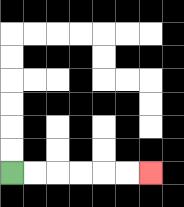{'start': '[0, 7]', 'end': '[6, 7]', 'path_directions': 'R,R,R,R,R,R', 'path_coordinates': '[[0, 7], [1, 7], [2, 7], [3, 7], [4, 7], [5, 7], [6, 7]]'}